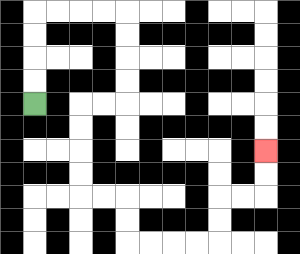{'start': '[1, 4]', 'end': '[11, 6]', 'path_directions': 'U,U,U,U,R,R,R,R,D,D,D,D,L,L,D,D,D,D,R,R,D,D,R,R,R,R,U,U,R,R,U,U', 'path_coordinates': '[[1, 4], [1, 3], [1, 2], [1, 1], [1, 0], [2, 0], [3, 0], [4, 0], [5, 0], [5, 1], [5, 2], [5, 3], [5, 4], [4, 4], [3, 4], [3, 5], [3, 6], [3, 7], [3, 8], [4, 8], [5, 8], [5, 9], [5, 10], [6, 10], [7, 10], [8, 10], [9, 10], [9, 9], [9, 8], [10, 8], [11, 8], [11, 7], [11, 6]]'}